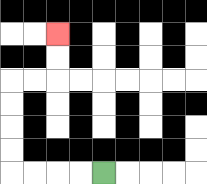{'start': '[4, 7]', 'end': '[2, 1]', 'path_directions': 'L,L,L,L,U,U,U,U,R,R,U,U', 'path_coordinates': '[[4, 7], [3, 7], [2, 7], [1, 7], [0, 7], [0, 6], [0, 5], [0, 4], [0, 3], [1, 3], [2, 3], [2, 2], [2, 1]]'}